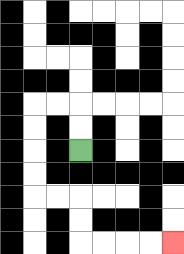{'start': '[3, 6]', 'end': '[7, 10]', 'path_directions': 'U,U,L,L,D,D,D,D,R,R,D,D,R,R,R,R', 'path_coordinates': '[[3, 6], [3, 5], [3, 4], [2, 4], [1, 4], [1, 5], [1, 6], [1, 7], [1, 8], [2, 8], [3, 8], [3, 9], [3, 10], [4, 10], [5, 10], [6, 10], [7, 10]]'}